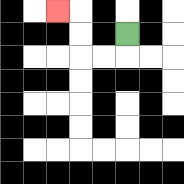{'start': '[5, 1]', 'end': '[2, 0]', 'path_directions': 'D,L,L,U,U,L', 'path_coordinates': '[[5, 1], [5, 2], [4, 2], [3, 2], [3, 1], [3, 0], [2, 0]]'}